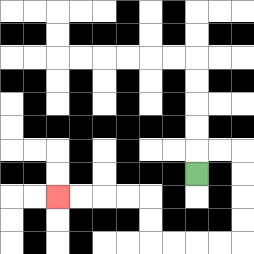{'start': '[8, 7]', 'end': '[2, 8]', 'path_directions': 'U,R,R,D,D,D,D,L,L,L,L,U,U,L,L,L,L', 'path_coordinates': '[[8, 7], [8, 6], [9, 6], [10, 6], [10, 7], [10, 8], [10, 9], [10, 10], [9, 10], [8, 10], [7, 10], [6, 10], [6, 9], [6, 8], [5, 8], [4, 8], [3, 8], [2, 8]]'}